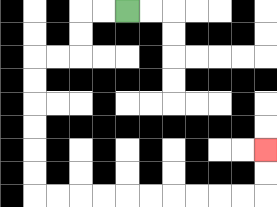{'start': '[5, 0]', 'end': '[11, 6]', 'path_directions': 'L,L,D,D,L,L,D,D,D,D,D,D,R,R,R,R,R,R,R,R,R,R,U,U', 'path_coordinates': '[[5, 0], [4, 0], [3, 0], [3, 1], [3, 2], [2, 2], [1, 2], [1, 3], [1, 4], [1, 5], [1, 6], [1, 7], [1, 8], [2, 8], [3, 8], [4, 8], [5, 8], [6, 8], [7, 8], [8, 8], [9, 8], [10, 8], [11, 8], [11, 7], [11, 6]]'}